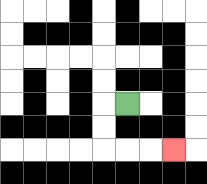{'start': '[5, 4]', 'end': '[7, 6]', 'path_directions': 'L,D,D,R,R,R', 'path_coordinates': '[[5, 4], [4, 4], [4, 5], [4, 6], [5, 6], [6, 6], [7, 6]]'}